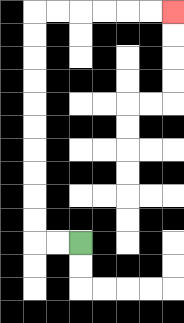{'start': '[3, 10]', 'end': '[7, 0]', 'path_directions': 'L,L,U,U,U,U,U,U,U,U,U,U,R,R,R,R,R,R', 'path_coordinates': '[[3, 10], [2, 10], [1, 10], [1, 9], [1, 8], [1, 7], [1, 6], [1, 5], [1, 4], [1, 3], [1, 2], [1, 1], [1, 0], [2, 0], [3, 0], [4, 0], [5, 0], [6, 0], [7, 0]]'}